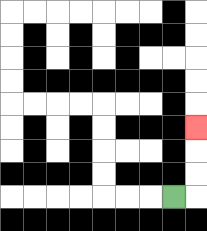{'start': '[7, 8]', 'end': '[8, 5]', 'path_directions': 'R,U,U,U', 'path_coordinates': '[[7, 8], [8, 8], [8, 7], [8, 6], [8, 5]]'}